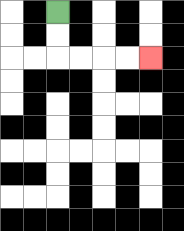{'start': '[2, 0]', 'end': '[6, 2]', 'path_directions': 'D,D,R,R,R,R', 'path_coordinates': '[[2, 0], [2, 1], [2, 2], [3, 2], [4, 2], [5, 2], [6, 2]]'}